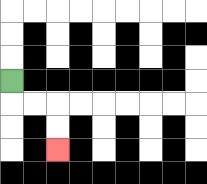{'start': '[0, 3]', 'end': '[2, 6]', 'path_directions': 'D,R,R,D,D', 'path_coordinates': '[[0, 3], [0, 4], [1, 4], [2, 4], [2, 5], [2, 6]]'}